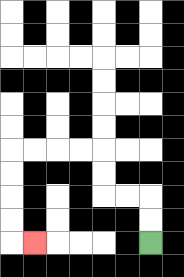{'start': '[6, 10]', 'end': '[1, 10]', 'path_directions': 'U,U,L,L,U,U,L,L,L,L,D,D,D,D,R', 'path_coordinates': '[[6, 10], [6, 9], [6, 8], [5, 8], [4, 8], [4, 7], [4, 6], [3, 6], [2, 6], [1, 6], [0, 6], [0, 7], [0, 8], [0, 9], [0, 10], [1, 10]]'}